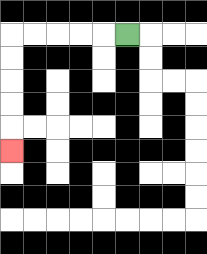{'start': '[5, 1]', 'end': '[0, 6]', 'path_directions': 'L,L,L,L,L,D,D,D,D,D', 'path_coordinates': '[[5, 1], [4, 1], [3, 1], [2, 1], [1, 1], [0, 1], [0, 2], [0, 3], [0, 4], [0, 5], [0, 6]]'}